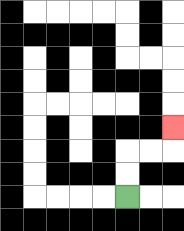{'start': '[5, 8]', 'end': '[7, 5]', 'path_directions': 'U,U,R,R,U', 'path_coordinates': '[[5, 8], [5, 7], [5, 6], [6, 6], [7, 6], [7, 5]]'}